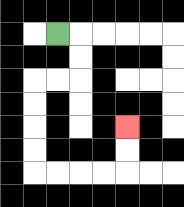{'start': '[2, 1]', 'end': '[5, 5]', 'path_directions': 'R,D,D,L,L,D,D,D,D,R,R,R,R,U,U', 'path_coordinates': '[[2, 1], [3, 1], [3, 2], [3, 3], [2, 3], [1, 3], [1, 4], [1, 5], [1, 6], [1, 7], [2, 7], [3, 7], [4, 7], [5, 7], [5, 6], [5, 5]]'}